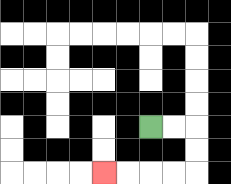{'start': '[6, 5]', 'end': '[4, 7]', 'path_directions': 'R,R,D,D,L,L,L,L', 'path_coordinates': '[[6, 5], [7, 5], [8, 5], [8, 6], [8, 7], [7, 7], [6, 7], [5, 7], [4, 7]]'}